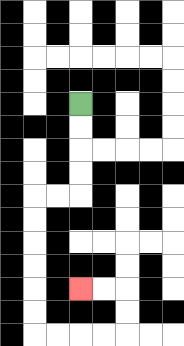{'start': '[3, 4]', 'end': '[3, 12]', 'path_directions': 'D,D,D,D,L,L,D,D,D,D,D,D,R,R,R,R,U,U,L,L', 'path_coordinates': '[[3, 4], [3, 5], [3, 6], [3, 7], [3, 8], [2, 8], [1, 8], [1, 9], [1, 10], [1, 11], [1, 12], [1, 13], [1, 14], [2, 14], [3, 14], [4, 14], [5, 14], [5, 13], [5, 12], [4, 12], [3, 12]]'}